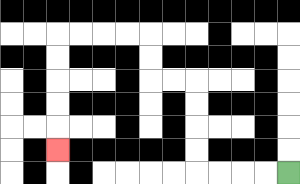{'start': '[12, 7]', 'end': '[2, 6]', 'path_directions': 'L,L,L,L,U,U,U,U,L,L,U,U,L,L,L,L,D,D,D,D,D', 'path_coordinates': '[[12, 7], [11, 7], [10, 7], [9, 7], [8, 7], [8, 6], [8, 5], [8, 4], [8, 3], [7, 3], [6, 3], [6, 2], [6, 1], [5, 1], [4, 1], [3, 1], [2, 1], [2, 2], [2, 3], [2, 4], [2, 5], [2, 6]]'}